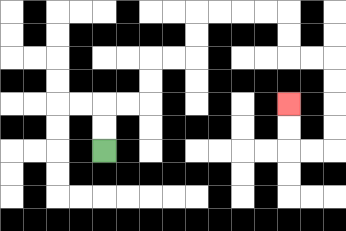{'start': '[4, 6]', 'end': '[12, 4]', 'path_directions': 'U,U,R,R,U,U,R,R,U,U,R,R,R,R,D,D,R,R,D,D,D,D,L,L,U,U', 'path_coordinates': '[[4, 6], [4, 5], [4, 4], [5, 4], [6, 4], [6, 3], [6, 2], [7, 2], [8, 2], [8, 1], [8, 0], [9, 0], [10, 0], [11, 0], [12, 0], [12, 1], [12, 2], [13, 2], [14, 2], [14, 3], [14, 4], [14, 5], [14, 6], [13, 6], [12, 6], [12, 5], [12, 4]]'}